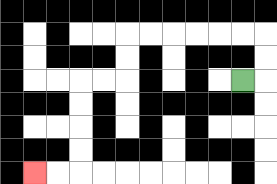{'start': '[10, 3]', 'end': '[1, 7]', 'path_directions': 'R,U,U,L,L,L,L,L,L,D,D,L,L,D,D,D,D,L,L', 'path_coordinates': '[[10, 3], [11, 3], [11, 2], [11, 1], [10, 1], [9, 1], [8, 1], [7, 1], [6, 1], [5, 1], [5, 2], [5, 3], [4, 3], [3, 3], [3, 4], [3, 5], [3, 6], [3, 7], [2, 7], [1, 7]]'}